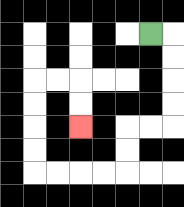{'start': '[6, 1]', 'end': '[3, 5]', 'path_directions': 'R,D,D,D,D,L,L,D,D,L,L,L,L,U,U,U,U,R,R,D,D', 'path_coordinates': '[[6, 1], [7, 1], [7, 2], [7, 3], [7, 4], [7, 5], [6, 5], [5, 5], [5, 6], [5, 7], [4, 7], [3, 7], [2, 7], [1, 7], [1, 6], [1, 5], [1, 4], [1, 3], [2, 3], [3, 3], [3, 4], [3, 5]]'}